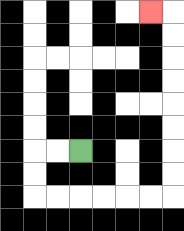{'start': '[3, 6]', 'end': '[6, 0]', 'path_directions': 'L,L,D,D,R,R,R,R,R,R,U,U,U,U,U,U,U,U,L', 'path_coordinates': '[[3, 6], [2, 6], [1, 6], [1, 7], [1, 8], [2, 8], [3, 8], [4, 8], [5, 8], [6, 8], [7, 8], [7, 7], [7, 6], [7, 5], [7, 4], [7, 3], [7, 2], [7, 1], [7, 0], [6, 0]]'}